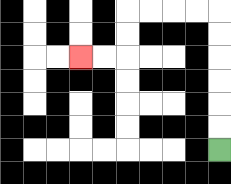{'start': '[9, 6]', 'end': '[3, 2]', 'path_directions': 'U,U,U,U,U,U,L,L,L,L,D,D,L,L', 'path_coordinates': '[[9, 6], [9, 5], [9, 4], [9, 3], [9, 2], [9, 1], [9, 0], [8, 0], [7, 0], [6, 0], [5, 0], [5, 1], [5, 2], [4, 2], [3, 2]]'}